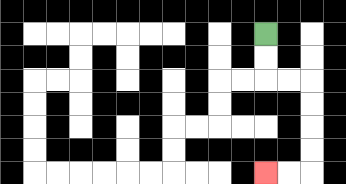{'start': '[11, 1]', 'end': '[11, 7]', 'path_directions': 'D,D,R,R,D,D,D,D,L,L', 'path_coordinates': '[[11, 1], [11, 2], [11, 3], [12, 3], [13, 3], [13, 4], [13, 5], [13, 6], [13, 7], [12, 7], [11, 7]]'}